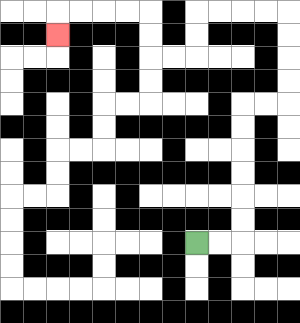{'start': '[8, 10]', 'end': '[2, 1]', 'path_directions': 'R,R,U,U,U,U,U,U,R,R,U,U,U,U,L,L,L,L,D,D,L,L,U,U,L,L,L,L,D', 'path_coordinates': '[[8, 10], [9, 10], [10, 10], [10, 9], [10, 8], [10, 7], [10, 6], [10, 5], [10, 4], [11, 4], [12, 4], [12, 3], [12, 2], [12, 1], [12, 0], [11, 0], [10, 0], [9, 0], [8, 0], [8, 1], [8, 2], [7, 2], [6, 2], [6, 1], [6, 0], [5, 0], [4, 0], [3, 0], [2, 0], [2, 1]]'}